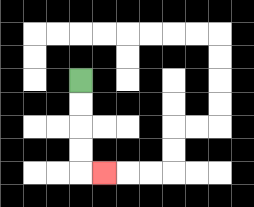{'start': '[3, 3]', 'end': '[4, 7]', 'path_directions': 'D,D,D,D,R', 'path_coordinates': '[[3, 3], [3, 4], [3, 5], [3, 6], [3, 7], [4, 7]]'}